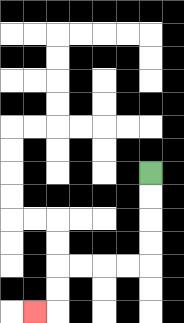{'start': '[6, 7]', 'end': '[1, 13]', 'path_directions': 'D,D,D,D,L,L,L,L,D,D,L', 'path_coordinates': '[[6, 7], [6, 8], [6, 9], [6, 10], [6, 11], [5, 11], [4, 11], [3, 11], [2, 11], [2, 12], [2, 13], [1, 13]]'}